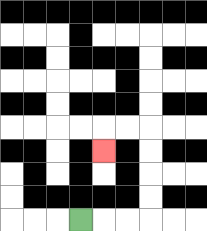{'start': '[3, 9]', 'end': '[4, 6]', 'path_directions': 'R,R,R,U,U,U,U,L,L,D', 'path_coordinates': '[[3, 9], [4, 9], [5, 9], [6, 9], [6, 8], [6, 7], [6, 6], [6, 5], [5, 5], [4, 5], [4, 6]]'}